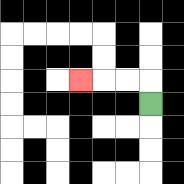{'start': '[6, 4]', 'end': '[3, 3]', 'path_directions': 'U,L,L,L', 'path_coordinates': '[[6, 4], [6, 3], [5, 3], [4, 3], [3, 3]]'}